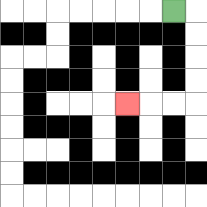{'start': '[7, 0]', 'end': '[5, 4]', 'path_directions': 'R,D,D,D,D,L,L,L', 'path_coordinates': '[[7, 0], [8, 0], [8, 1], [8, 2], [8, 3], [8, 4], [7, 4], [6, 4], [5, 4]]'}